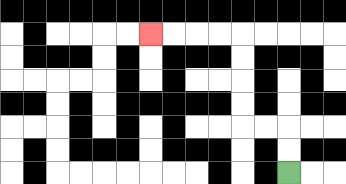{'start': '[12, 7]', 'end': '[6, 1]', 'path_directions': 'U,U,L,L,U,U,U,U,L,L,L,L', 'path_coordinates': '[[12, 7], [12, 6], [12, 5], [11, 5], [10, 5], [10, 4], [10, 3], [10, 2], [10, 1], [9, 1], [8, 1], [7, 1], [6, 1]]'}